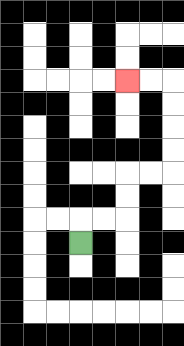{'start': '[3, 10]', 'end': '[5, 3]', 'path_directions': 'U,R,R,U,U,R,R,U,U,U,U,L,L', 'path_coordinates': '[[3, 10], [3, 9], [4, 9], [5, 9], [5, 8], [5, 7], [6, 7], [7, 7], [7, 6], [7, 5], [7, 4], [7, 3], [6, 3], [5, 3]]'}